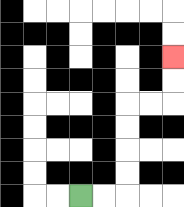{'start': '[3, 8]', 'end': '[7, 2]', 'path_directions': 'R,R,U,U,U,U,R,R,U,U', 'path_coordinates': '[[3, 8], [4, 8], [5, 8], [5, 7], [5, 6], [5, 5], [5, 4], [6, 4], [7, 4], [7, 3], [7, 2]]'}